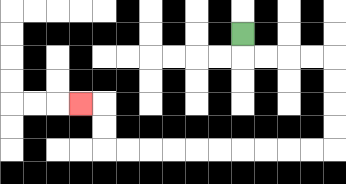{'start': '[10, 1]', 'end': '[3, 4]', 'path_directions': 'D,R,R,R,R,D,D,D,D,L,L,L,L,L,L,L,L,L,L,U,U,L', 'path_coordinates': '[[10, 1], [10, 2], [11, 2], [12, 2], [13, 2], [14, 2], [14, 3], [14, 4], [14, 5], [14, 6], [13, 6], [12, 6], [11, 6], [10, 6], [9, 6], [8, 6], [7, 6], [6, 6], [5, 6], [4, 6], [4, 5], [4, 4], [3, 4]]'}